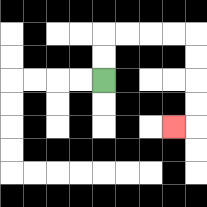{'start': '[4, 3]', 'end': '[7, 5]', 'path_directions': 'U,U,R,R,R,R,D,D,D,D,L', 'path_coordinates': '[[4, 3], [4, 2], [4, 1], [5, 1], [6, 1], [7, 1], [8, 1], [8, 2], [8, 3], [8, 4], [8, 5], [7, 5]]'}